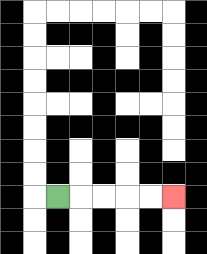{'start': '[2, 8]', 'end': '[7, 8]', 'path_directions': 'R,R,R,R,R', 'path_coordinates': '[[2, 8], [3, 8], [4, 8], [5, 8], [6, 8], [7, 8]]'}